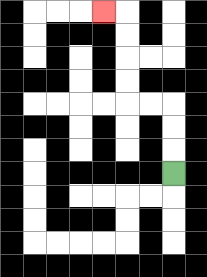{'start': '[7, 7]', 'end': '[4, 0]', 'path_directions': 'U,U,U,L,L,U,U,U,U,L', 'path_coordinates': '[[7, 7], [7, 6], [7, 5], [7, 4], [6, 4], [5, 4], [5, 3], [5, 2], [5, 1], [5, 0], [4, 0]]'}